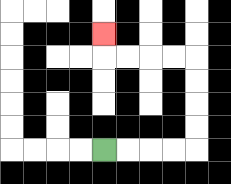{'start': '[4, 6]', 'end': '[4, 1]', 'path_directions': 'R,R,R,R,U,U,U,U,L,L,L,L,U', 'path_coordinates': '[[4, 6], [5, 6], [6, 6], [7, 6], [8, 6], [8, 5], [8, 4], [8, 3], [8, 2], [7, 2], [6, 2], [5, 2], [4, 2], [4, 1]]'}